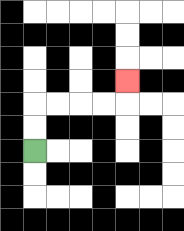{'start': '[1, 6]', 'end': '[5, 3]', 'path_directions': 'U,U,R,R,R,R,U', 'path_coordinates': '[[1, 6], [1, 5], [1, 4], [2, 4], [3, 4], [4, 4], [5, 4], [5, 3]]'}